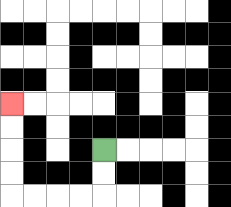{'start': '[4, 6]', 'end': '[0, 4]', 'path_directions': 'D,D,L,L,L,L,U,U,U,U', 'path_coordinates': '[[4, 6], [4, 7], [4, 8], [3, 8], [2, 8], [1, 8], [0, 8], [0, 7], [0, 6], [0, 5], [0, 4]]'}